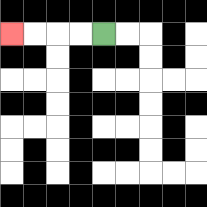{'start': '[4, 1]', 'end': '[0, 1]', 'path_directions': 'L,L,L,L', 'path_coordinates': '[[4, 1], [3, 1], [2, 1], [1, 1], [0, 1]]'}